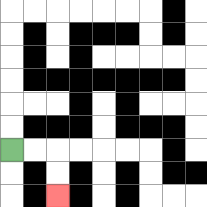{'start': '[0, 6]', 'end': '[2, 8]', 'path_directions': 'R,R,D,D', 'path_coordinates': '[[0, 6], [1, 6], [2, 6], [2, 7], [2, 8]]'}